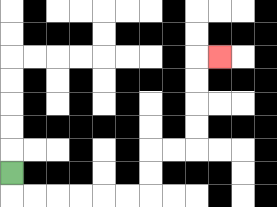{'start': '[0, 7]', 'end': '[9, 2]', 'path_directions': 'D,R,R,R,R,R,R,U,U,R,R,U,U,U,U,R', 'path_coordinates': '[[0, 7], [0, 8], [1, 8], [2, 8], [3, 8], [4, 8], [5, 8], [6, 8], [6, 7], [6, 6], [7, 6], [8, 6], [8, 5], [8, 4], [8, 3], [8, 2], [9, 2]]'}